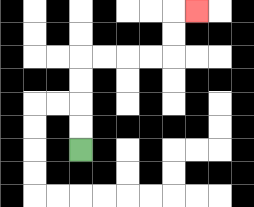{'start': '[3, 6]', 'end': '[8, 0]', 'path_directions': 'U,U,U,U,R,R,R,R,U,U,R', 'path_coordinates': '[[3, 6], [3, 5], [3, 4], [3, 3], [3, 2], [4, 2], [5, 2], [6, 2], [7, 2], [7, 1], [7, 0], [8, 0]]'}